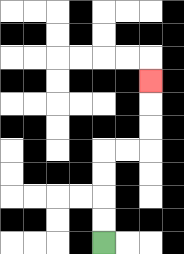{'start': '[4, 10]', 'end': '[6, 3]', 'path_directions': 'U,U,U,U,R,R,U,U,U', 'path_coordinates': '[[4, 10], [4, 9], [4, 8], [4, 7], [4, 6], [5, 6], [6, 6], [6, 5], [6, 4], [6, 3]]'}